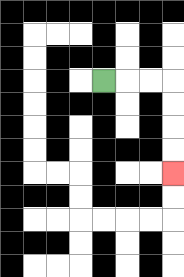{'start': '[4, 3]', 'end': '[7, 7]', 'path_directions': 'R,R,R,D,D,D,D', 'path_coordinates': '[[4, 3], [5, 3], [6, 3], [7, 3], [7, 4], [7, 5], [7, 6], [7, 7]]'}